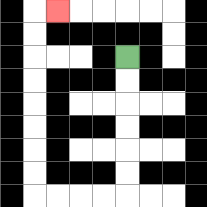{'start': '[5, 2]', 'end': '[2, 0]', 'path_directions': 'D,D,D,D,D,D,L,L,L,L,U,U,U,U,U,U,U,U,R', 'path_coordinates': '[[5, 2], [5, 3], [5, 4], [5, 5], [5, 6], [5, 7], [5, 8], [4, 8], [3, 8], [2, 8], [1, 8], [1, 7], [1, 6], [1, 5], [1, 4], [1, 3], [1, 2], [1, 1], [1, 0], [2, 0]]'}